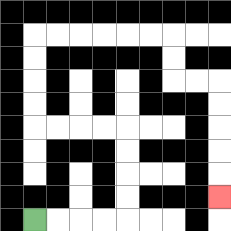{'start': '[1, 9]', 'end': '[9, 8]', 'path_directions': 'R,R,R,R,U,U,U,U,L,L,L,L,U,U,U,U,R,R,R,R,R,R,D,D,R,R,D,D,D,D,D', 'path_coordinates': '[[1, 9], [2, 9], [3, 9], [4, 9], [5, 9], [5, 8], [5, 7], [5, 6], [5, 5], [4, 5], [3, 5], [2, 5], [1, 5], [1, 4], [1, 3], [1, 2], [1, 1], [2, 1], [3, 1], [4, 1], [5, 1], [6, 1], [7, 1], [7, 2], [7, 3], [8, 3], [9, 3], [9, 4], [9, 5], [9, 6], [9, 7], [9, 8]]'}